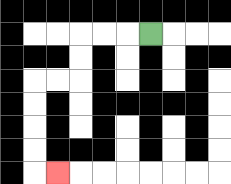{'start': '[6, 1]', 'end': '[2, 7]', 'path_directions': 'L,L,L,D,D,L,L,D,D,D,D,R', 'path_coordinates': '[[6, 1], [5, 1], [4, 1], [3, 1], [3, 2], [3, 3], [2, 3], [1, 3], [1, 4], [1, 5], [1, 6], [1, 7], [2, 7]]'}